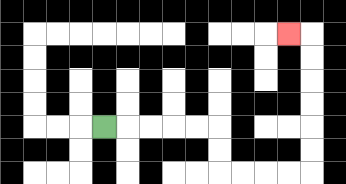{'start': '[4, 5]', 'end': '[12, 1]', 'path_directions': 'R,R,R,R,R,D,D,R,R,R,R,U,U,U,U,U,U,L', 'path_coordinates': '[[4, 5], [5, 5], [6, 5], [7, 5], [8, 5], [9, 5], [9, 6], [9, 7], [10, 7], [11, 7], [12, 7], [13, 7], [13, 6], [13, 5], [13, 4], [13, 3], [13, 2], [13, 1], [12, 1]]'}